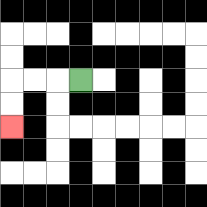{'start': '[3, 3]', 'end': '[0, 5]', 'path_directions': 'L,L,L,D,D', 'path_coordinates': '[[3, 3], [2, 3], [1, 3], [0, 3], [0, 4], [0, 5]]'}